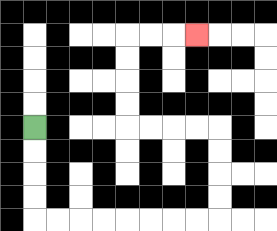{'start': '[1, 5]', 'end': '[8, 1]', 'path_directions': 'D,D,D,D,R,R,R,R,R,R,R,R,U,U,U,U,L,L,L,L,U,U,U,U,R,R,R', 'path_coordinates': '[[1, 5], [1, 6], [1, 7], [1, 8], [1, 9], [2, 9], [3, 9], [4, 9], [5, 9], [6, 9], [7, 9], [8, 9], [9, 9], [9, 8], [9, 7], [9, 6], [9, 5], [8, 5], [7, 5], [6, 5], [5, 5], [5, 4], [5, 3], [5, 2], [5, 1], [6, 1], [7, 1], [8, 1]]'}